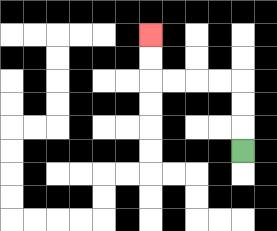{'start': '[10, 6]', 'end': '[6, 1]', 'path_directions': 'U,U,U,L,L,L,L,U,U', 'path_coordinates': '[[10, 6], [10, 5], [10, 4], [10, 3], [9, 3], [8, 3], [7, 3], [6, 3], [6, 2], [6, 1]]'}